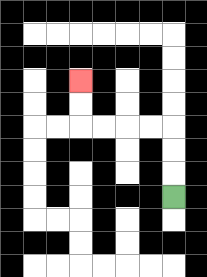{'start': '[7, 8]', 'end': '[3, 3]', 'path_directions': 'U,U,U,L,L,L,L,U,U', 'path_coordinates': '[[7, 8], [7, 7], [7, 6], [7, 5], [6, 5], [5, 5], [4, 5], [3, 5], [3, 4], [3, 3]]'}